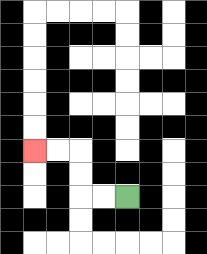{'start': '[5, 8]', 'end': '[1, 6]', 'path_directions': 'L,L,U,U,L,L', 'path_coordinates': '[[5, 8], [4, 8], [3, 8], [3, 7], [3, 6], [2, 6], [1, 6]]'}